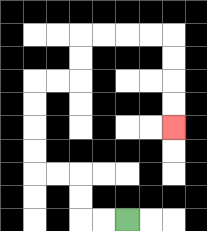{'start': '[5, 9]', 'end': '[7, 5]', 'path_directions': 'L,L,U,U,L,L,U,U,U,U,R,R,U,U,R,R,R,R,D,D,D,D', 'path_coordinates': '[[5, 9], [4, 9], [3, 9], [3, 8], [3, 7], [2, 7], [1, 7], [1, 6], [1, 5], [1, 4], [1, 3], [2, 3], [3, 3], [3, 2], [3, 1], [4, 1], [5, 1], [6, 1], [7, 1], [7, 2], [7, 3], [7, 4], [7, 5]]'}